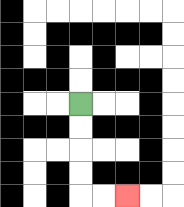{'start': '[3, 4]', 'end': '[5, 8]', 'path_directions': 'D,D,D,D,R,R', 'path_coordinates': '[[3, 4], [3, 5], [3, 6], [3, 7], [3, 8], [4, 8], [5, 8]]'}